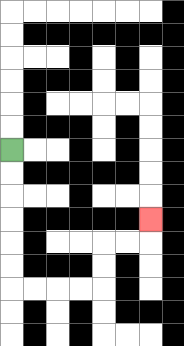{'start': '[0, 6]', 'end': '[6, 9]', 'path_directions': 'D,D,D,D,D,D,R,R,R,R,U,U,R,R,U', 'path_coordinates': '[[0, 6], [0, 7], [0, 8], [0, 9], [0, 10], [0, 11], [0, 12], [1, 12], [2, 12], [3, 12], [4, 12], [4, 11], [4, 10], [5, 10], [6, 10], [6, 9]]'}